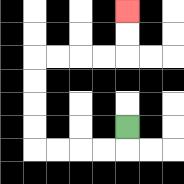{'start': '[5, 5]', 'end': '[5, 0]', 'path_directions': 'D,L,L,L,L,U,U,U,U,R,R,R,R,U,U', 'path_coordinates': '[[5, 5], [5, 6], [4, 6], [3, 6], [2, 6], [1, 6], [1, 5], [1, 4], [1, 3], [1, 2], [2, 2], [3, 2], [4, 2], [5, 2], [5, 1], [5, 0]]'}